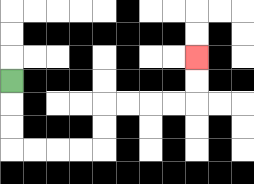{'start': '[0, 3]', 'end': '[8, 2]', 'path_directions': 'D,D,D,R,R,R,R,U,U,R,R,R,R,U,U', 'path_coordinates': '[[0, 3], [0, 4], [0, 5], [0, 6], [1, 6], [2, 6], [3, 6], [4, 6], [4, 5], [4, 4], [5, 4], [6, 4], [7, 4], [8, 4], [8, 3], [8, 2]]'}